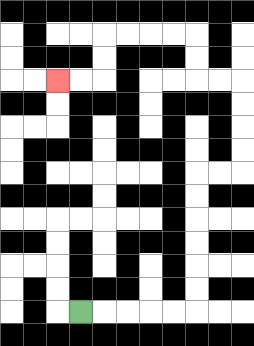{'start': '[3, 13]', 'end': '[2, 3]', 'path_directions': 'R,R,R,R,R,U,U,U,U,U,U,R,R,U,U,U,U,L,L,U,U,L,L,L,L,D,D,L,L', 'path_coordinates': '[[3, 13], [4, 13], [5, 13], [6, 13], [7, 13], [8, 13], [8, 12], [8, 11], [8, 10], [8, 9], [8, 8], [8, 7], [9, 7], [10, 7], [10, 6], [10, 5], [10, 4], [10, 3], [9, 3], [8, 3], [8, 2], [8, 1], [7, 1], [6, 1], [5, 1], [4, 1], [4, 2], [4, 3], [3, 3], [2, 3]]'}